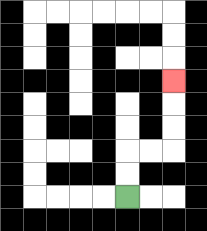{'start': '[5, 8]', 'end': '[7, 3]', 'path_directions': 'U,U,R,R,U,U,U', 'path_coordinates': '[[5, 8], [5, 7], [5, 6], [6, 6], [7, 6], [7, 5], [7, 4], [7, 3]]'}